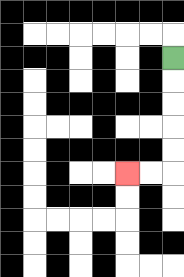{'start': '[7, 2]', 'end': '[5, 7]', 'path_directions': 'D,D,D,D,D,L,L', 'path_coordinates': '[[7, 2], [7, 3], [7, 4], [7, 5], [7, 6], [7, 7], [6, 7], [5, 7]]'}